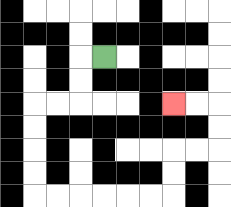{'start': '[4, 2]', 'end': '[7, 4]', 'path_directions': 'L,D,D,L,L,D,D,D,D,R,R,R,R,R,R,U,U,R,R,U,U,L,L', 'path_coordinates': '[[4, 2], [3, 2], [3, 3], [3, 4], [2, 4], [1, 4], [1, 5], [1, 6], [1, 7], [1, 8], [2, 8], [3, 8], [4, 8], [5, 8], [6, 8], [7, 8], [7, 7], [7, 6], [8, 6], [9, 6], [9, 5], [9, 4], [8, 4], [7, 4]]'}